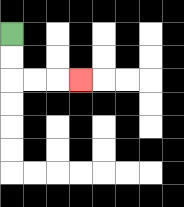{'start': '[0, 1]', 'end': '[3, 3]', 'path_directions': 'D,D,R,R,R', 'path_coordinates': '[[0, 1], [0, 2], [0, 3], [1, 3], [2, 3], [3, 3]]'}